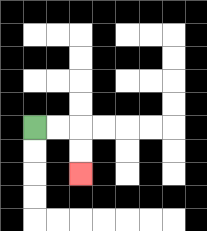{'start': '[1, 5]', 'end': '[3, 7]', 'path_directions': 'R,R,D,D', 'path_coordinates': '[[1, 5], [2, 5], [3, 5], [3, 6], [3, 7]]'}